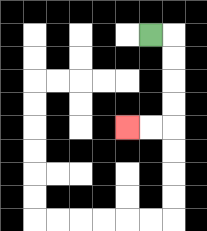{'start': '[6, 1]', 'end': '[5, 5]', 'path_directions': 'R,D,D,D,D,L,L', 'path_coordinates': '[[6, 1], [7, 1], [7, 2], [7, 3], [7, 4], [7, 5], [6, 5], [5, 5]]'}